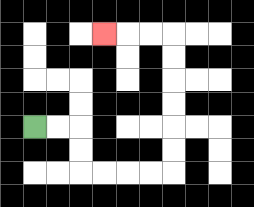{'start': '[1, 5]', 'end': '[4, 1]', 'path_directions': 'R,R,D,D,R,R,R,R,U,U,U,U,U,U,L,L,L', 'path_coordinates': '[[1, 5], [2, 5], [3, 5], [3, 6], [3, 7], [4, 7], [5, 7], [6, 7], [7, 7], [7, 6], [7, 5], [7, 4], [7, 3], [7, 2], [7, 1], [6, 1], [5, 1], [4, 1]]'}